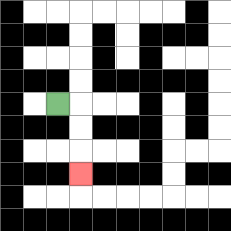{'start': '[2, 4]', 'end': '[3, 7]', 'path_directions': 'R,D,D,D', 'path_coordinates': '[[2, 4], [3, 4], [3, 5], [3, 6], [3, 7]]'}